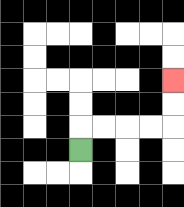{'start': '[3, 6]', 'end': '[7, 3]', 'path_directions': 'U,R,R,R,R,U,U', 'path_coordinates': '[[3, 6], [3, 5], [4, 5], [5, 5], [6, 5], [7, 5], [7, 4], [7, 3]]'}